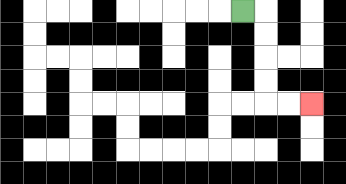{'start': '[10, 0]', 'end': '[13, 4]', 'path_directions': 'R,D,D,D,D,R,R', 'path_coordinates': '[[10, 0], [11, 0], [11, 1], [11, 2], [11, 3], [11, 4], [12, 4], [13, 4]]'}